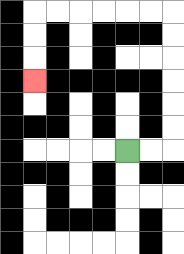{'start': '[5, 6]', 'end': '[1, 3]', 'path_directions': 'R,R,U,U,U,U,U,U,L,L,L,L,L,L,D,D,D', 'path_coordinates': '[[5, 6], [6, 6], [7, 6], [7, 5], [7, 4], [7, 3], [7, 2], [7, 1], [7, 0], [6, 0], [5, 0], [4, 0], [3, 0], [2, 0], [1, 0], [1, 1], [1, 2], [1, 3]]'}